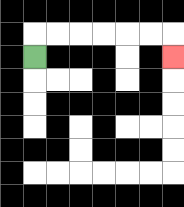{'start': '[1, 2]', 'end': '[7, 2]', 'path_directions': 'U,R,R,R,R,R,R,D', 'path_coordinates': '[[1, 2], [1, 1], [2, 1], [3, 1], [4, 1], [5, 1], [6, 1], [7, 1], [7, 2]]'}